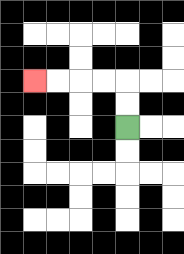{'start': '[5, 5]', 'end': '[1, 3]', 'path_directions': 'U,U,L,L,L,L', 'path_coordinates': '[[5, 5], [5, 4], [5, 3], [4, 3], [3, 3], [2, 3], [1, 3]]'}